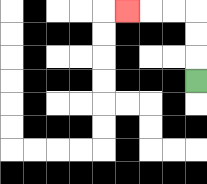{'start': '[8, 3]', 'end': '[5, 0]', 'path_directions': 'U,U,U,L,L,L', 'path_coordinates': '[[8, 3], [8, 2], [8, 1], [8, 0], [7, 0], [6, 0], [5, 0]]'}